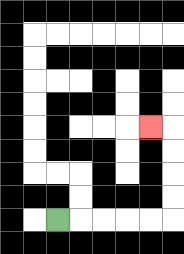{'start': '[2, 9]', 'end': '[6, 5]', 'path_directions': 'R,R,R,R,R,U,U,U,U,L', 'path_coordinates': '[[2, 9], [3, 9], [4, 9], [5, 9], [6, 9], [7, 9], [7, 8], [7, 7], [7, 6], [7, 5], [6, 5]]'}